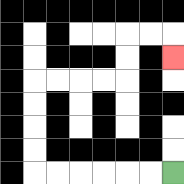{'start': '[7, 7]', 'end': '[7, 2]', 'path_directions': 'L,L,L,L,L,L,U,U,U,U,R,R,R,R,U,U,R,R,D', 'path_coordinates': '[[7, 7], [6, 7], [5, 7], [4, 7], [3, 7], [2, 7], [1, 7], [1, 6], [1, 5], [1, 4], [1, 3], [2, 3], [3, 3], [4, 3], [5, 3], [5, 2], [5, 1], [6, 1], [7, 1], [7, 2]]'}